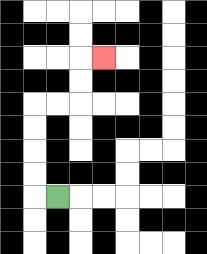{'start': '[2, 8]', 'end': '[4, 2]', 'path_directions': 'L,U,U,U,U,R,R,U,U,R', 'path_coordinates': '[[2, 8], [1, 8], [1, 7], [1, 6], [1, 5], [1, 4], [2, 4], [3, 4], [3, 3], [3, 2], [4, 2]]'}